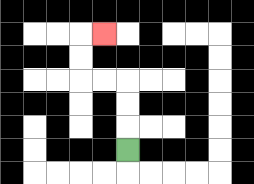{'start': '[5, 6]', 'end': '[4, 1]', 'path_directions': 'U,U,U,L,L,U,U,R', 'path_coordinates': '[[5, 6], [5, 5], [5, 4], [5, 3], [4, 3], [3, 3], [3, 2], [3, 1], [4, 1]]'}